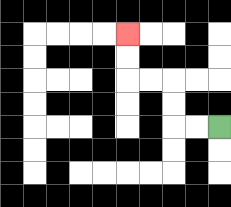{'start': '[9, 5]', 'end': '[5, 1]', 'path_directions': 'L,L,U,U,L,L,U,U', 'path_coordinates': '[[9, 5], [8, 5], [7, 5], [7, 4], [7, 3], [6, 3], [5, 3], [5, 2], [5, 1]]'}